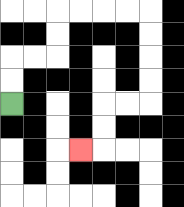{'start': '[0, 4]', 'end': '[3, 6]', 'path_directions': 'U,U,R,R,U,U,R,R,R,R,D,D,D,D,L,L,D,D,L', 'path_coordinates': '[[0, 4], [0, 3], [0, 2], [1, 2], [2, 2], [2, 1], [2, 0], [3, 0], [4, 0], [5, 0], [6, 0], [6, 1], [6, 2], [6, 3], [6, 4], [5, 4], [4, 4], [4, 5], [4, 6], [3, 6]]'}